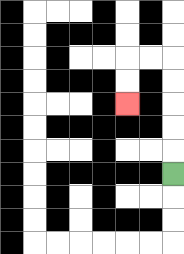{'start': '[7, 7]', 'end': '[5, 4]', 'path_directions': 'U,U,U,U,U,L,L,D,D', 'path_coordinates': '[[7, 7], [7, 6], [7, 5], [7, 4], [7, 3], [7, 2], [6, 2], [5, 2], [5, 3], [5, 4]]'}